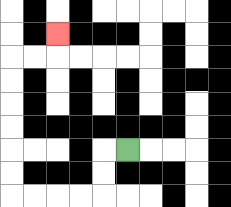{'start': '[5, 6]', 'end': '[2, 1]', 'path_directions': 'L,D,D,L,L,L,L,U,U,U,U,U,U,R,R,U', 'path_coordinates': '[[5, 6], [4, 6], [4, 7], [4, 8], [3, 8], [2, 8], [1, 8], [0, 8], [0, 7], [0, 6], [0, 5], [0, 4], [0, 3], [0, 2], [1, 2], [2, 2], [2, 1]]'}